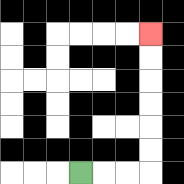{'start': '[3, 7]', 'end': '[6, 1]', 'path_directions': 'R,R,R,U,U,U,U,U,U', 'path_coordinates': '[[3, 7], [4, 7], [5, 7], [6, 7], [6, 6], [6, 5], [6, 4], [6, 3], [6, 2], [6, 1]]'}